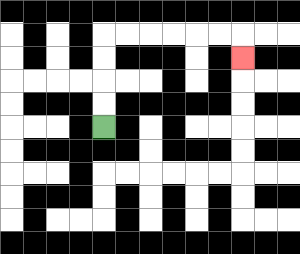{'start': '[4, 5]', 'end': '[10, 2]', 'path_directions': 'U,U,U,U,R,R,R,R,R,R,D', 'path_coordinates': '[[4, 5], [4, 4], [4, 3], [4, 2], [4, 1], [5, 1], [6, 1], [7, 1], [8, 1], [9, 1], [10, 1], [10, 2]]'}